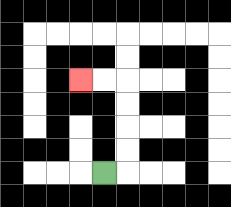{'start': '[4, 7]', 'end': '[3, 3]', 'path_directions': 'R,U,U,U,U,L,L', 'path_coordinates': '[[4, 7], [5, 7], [5, 6], [5, 5], [5, 4], [5, 3], [4, 3], [3, 3]]'}